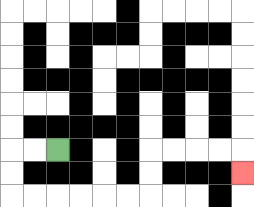{'start': '[2, 6]', 'end': '[10, 7]', 'path_directions': 'L,L,D,D,R,R,R,R,R,R,U,U,R,R,R,R,D', 'path_coordinates': '[[2, 6], [1, 6], [0, 6], [0, 7], [0, 8], [1, 8], [2, 8], [3, 8], [4, 8], [5, 8], [6, 8], [6, 7], [6, 6], [7, 6], [8, 6], [9, 6], [10, 6], [10, 7]]'}